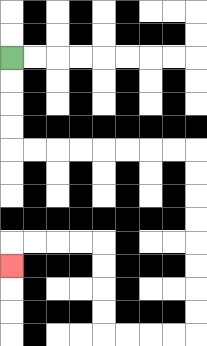{'start': '[0, 2]', 'end': '[0, 11]', 'path_directions': 'D,D,D,D,R,R,R,R,R,R,R,R,D,D,D,D,D,D,D,D,L,L,L,L,U,U,U,U,L,L,L,L,D', 'path_coordinates': '[[0, 2], [0, 3], [0, 4], [0, 5], [0, 6], [1, 6], [2, 6], [3, 6], [4, 6], [5, 6], [6, 6], [7, 6], [8, 6], [8, 7], [8, 8], [8, 9], [8, 10], [8, 11], [8, 12], [8, 13], [8, 14], [7, 14], [6, 14], [5, 14], [4, 14], [4, 13], [4, 12], [4, 11], [4, 10], [3, 10], [2, 10], [1, 10], [0, 10], [0, 11]]'}